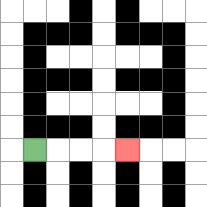{'start': '[1, 6]', 'end': '[5, 6]', 'path_directions': 'R,R,R,R', 'path_coordinates': '[[1, 6], [2, 6], [3, 6], [4, 6], [5, 6]]'}